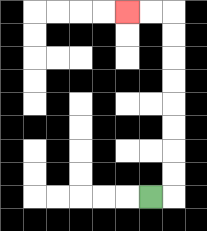{'start': '[6, 8]', 'end': '[5, 0]', 'path_directions': 'R,U,U,U,U,U,U,U,U,L,L', 'path_coordinates': '[[6, 8], [7, 8], [7, 7], [7, 6], [7, 5], [7, 4], [7, 3], [7, 2], [7, 1], [7, 0], [6, 0], [5, 0]]'}